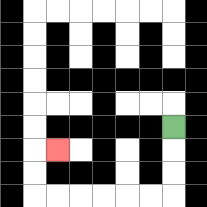{'start': '[7, 5]', 'end': '[2, 6]', 'path_directions': 'D,D,D,L,L,L,L,L,L,U,U,R', 'path_coordinates': '[[7, 5], [7, 6], [7, 7], [7, 8], [6, 8], [5, 8], [4, 8], [3, 8], [2, 8], [1, 8], [1, 7], [1, 6], [2, 6]]'}